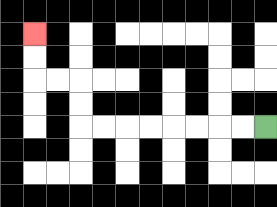{'start': '[11, 5]', 'end': '[1, 1]', 'path_directions': 'L,L,L,L,L,L,L,L,U,U,L,L,U,U', 'path_coordinates': '[[11, 5], [10, 5], [9, 5], [8, 5], [7, 5], [6, 5], [5, 5], [4, 5], [3, 5], [3, 4], [3, 3], [2, 3], [1, 3], [1, 2], [1, 1]]'}